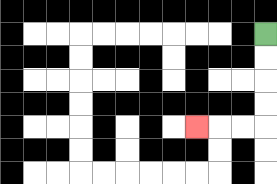{'start': '[11, 1]', 'end': '[8, 5]', 'path_directions': 'D,D,D,D,L,L,L', 'path_coordinates': '[[11, 1], [11, 2], [11, 3], [11, 4], [11, 5], [10, 5], [9, 5], [8, 5]]'}